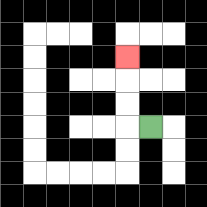{'start': '[6, 5]', 'end': '[5, 2]', 'path_directions': 'L,U,U,U', 'path_coordinates': '[[6, 5], [5, 5], [5, 4], [5, 3], [5, 2]]'}